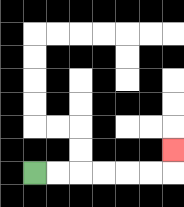{'start': '[1, 7]', 'end': '[7, 6]', 'path_directions': 'R,R,R,R,R,R,U', 'path_coordinates': '[[1, 7], [2, 7], [3, 7], [4, 7], [5, 7], [6, 7], [7, 7], [7, 6]]'}